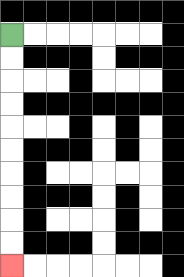{'start': '[0, 1]', 'end': '[0, 11]', 'path_directions': 'D,D,D,D,D,D,D,D,D,D', 'path_coordinates': '[[0, 1], [0, 2], [0, 3], [0, 4], [0, 5], [0, 6], [0, 7], [0, 8], [0, 9], [0, 10], [0, 11]]'}